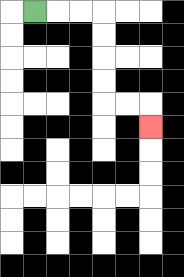{'start': '[1, 0]', 'end': '[6, 5]', 'path_directions': 'R,R,R,D,D,D,D,R,R,D', 'path_coordinates': '[[1, 0], [2, 0], [3, 0], [4, 0], [4, 1], [4, 2], [4, 3], [4, 4], [5, 4], [6, 4], [6, 5]]'}